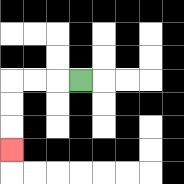{'start': '[3, 3]', 'end': '[0, 6]', 'path_directions': 'L,L,L,D,D,D', 'path_coordinates': '[[3, 3], [2, 3], [1, 3], [0, 3], [0, 4], [0, 5], [0, 6]]'}